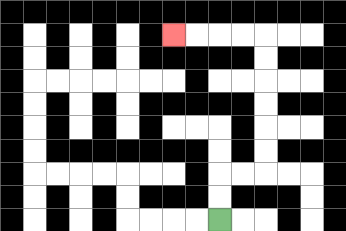{'start': '[9, 9]', 'end': '[7, 1]', 'path_directions': 'U,U,R,R,U,U,U,U,U,U,L,L,L,L', 'path_coordinates': '[[9, 9], [9, 8], [9, 7], [10, 7], [11, 7], [11, 6], [11, 5], [11, 4], [11, 3], [11, 2], [11, 1], [10, 1], [9, 1], [8, 1], [7, 1]]'}